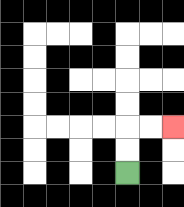{'start': '[5, 7]', 'end': '[7, 5]', 'path_directions': 'U,U,R,R', 'path_coordinates': '[[5, 7], [5, 6], [5, 5], [6, 5], [7, 5]]'}